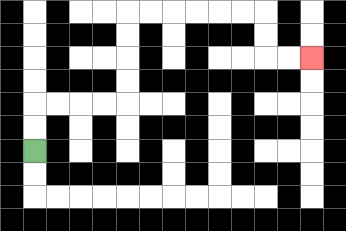{'start': '[1, 6]', 'end': '[13, 2]', 'path_directions': 'U,U,R,R,R,R,U,U,U,U,R,R,R,R,R,R,D,D,R,R', 'path_coordinates': '[[1, 6], [1, 5], [1, 4], [2, 4], [3, 4], [4, 4], [5, 4], [5, 3], [5, 2], [5, 1], [5, 0], [6, 0], [7, 0], [8, 0], [9, 0], [10, 0], [11, 0], [11, 1], [11, 2], [12, 2], [13, 2]]'}